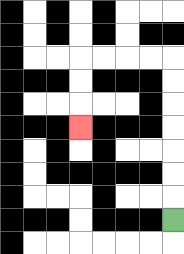{'start': '[7, 9]', 'end': '[3, 5]', 'path_directions': 'U,U,U,U,U,U,U,L,L,L,L,D,D,D', 'path_coordinates': '[[7, 9], [7, 8], [7, 7], [7, 6], [7, 5], [7, 4], [7, 3], [7, 2], [6, 2], [5, 2], [4, 2], [3, 2], [3, 3], [3, 4], [3, 5]]'}